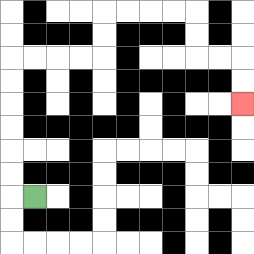{'start': '[1, 8]', 'end': '[10, 4]', 'path_directions': 'L,U,U,U,U,U,U,R,R,R,R,U,U,R,R,R,R,D,D,R,R,D,D', 'path_coordinates': '[[1, 8], [0, 8], [0, 7], [0, 6], [0, 5], [0, 4], [0, 3], [0, 2], [1, 2], [2, 2], [3, 2], [4, 2], [4, 1], [4, 0], [5, 0], [6, 0], [7, 0], [8, 0], [8, 1], [8, 2], [9, 2], [10, 2], [10, 3], [10, 4]]'}